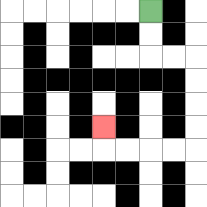{'start': '[6, 0]', 'end': '[4, 5]', 'path_directions': 'D,D,R,R,D,D,D,D,L,L,L,L,U', 'path_coordinates': '[[6, 0], [6, 1], [6, 2], [7, 2], [8, 2], [8, 3], [8, 4], [8, 5], [8, 6], [7, 6], [6, 6], [5, 6], [4, 6], [4, 5]]'}